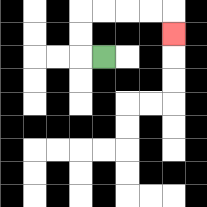{'start': '[4, 2]', 'end': '[7, 1]', 'path_directions': 'L,U,U,R,R,R,R,D', 'path_coordinates': '[[4, 2], [3, 2], [3, 1], [3, 0], [4, 0], [5, 0], [6, 0], [7, 0], [7, 1]]'}